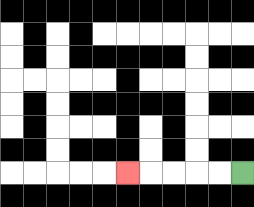{'start': '[10, 7]', 'end': '[5, 7]', 'path_directions': 'L,L,L,L,L', 'path_coordinates': '[[10, 7], [9, 7], [8, 7], [7, 7], [6, 7], [5, 7]]'}